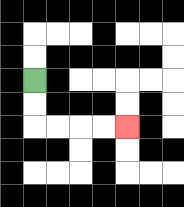{'start': '[1, 3]', 'end': '[5, 5]', 'path_directions': 'D,D,R,R,R,R', 'path_coordinates': '[[1, 3], [1, 4], [1, 5], [2, 5], [3, 5], [4, 5], [5, 5]]'}